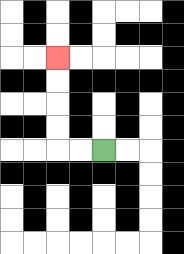{'start': '[4, 6]', 'end': '[2, 2]', 'path_directions': 'L,L,U,U,U,U', 'path_coordinates': '[[4, 6], [3, 6], [2, 6], [2, 5], [2, 4], [2, 3], [2, 2]]'}